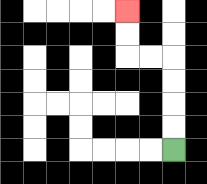{'start': '[7, 6]', 'end': '[5, 0]', 'path_directions': 'U,U,U,U,L,L,U,U', 'path_coordinates': '[[7, 6], [7, 5], [7, 4], [7, 3], [7, 2], [6, 2], [5, 2], [5, 1], [5, 0]]'}